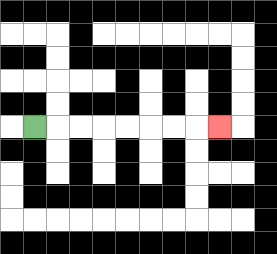{'start': '[1, 5]', 'end': '[9, 5]', 'path_directions': 'R,R,R,R,R,R,R,R', 'path_coordinates': '[[1, 5], [2, 5], [3, 5], [4, 5], [5, 5], [6, 5], [7, 5], [8, 5], [9, 5]]'}